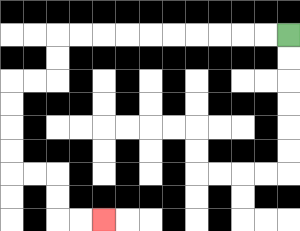{'start': '[12, 1]', 'end': '[4, 9]', 'path_directions': 'L,L,L,L,L,L,L,L,L,L,D,D,L,L,D,D,D,D,R,R,D,D,R,R', 'path_coordinates': '[[12, 1], [11, 1], [10, 1], [9, 1], [8, 1], [7, 1], [6, 1], [5, 1], [4, 1], [3, 1], [2, 1], [2, 2], [2, 3], [1, 3], [0, 3], [0, 4], [0, 5], [0, 6], [0, 7], [1, 7], [2, 7], [2, 8], [2, 9], [3, 9], [4, 9]]'}